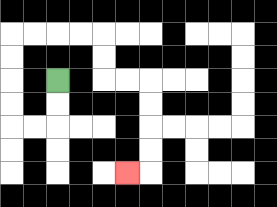{'start': '[2, 3]', 'end': '[5, 7]', 'path_directions': 'D,D,L,L,U,U,U,U,R,R,R,R,D,D,R,R,D,D,D,D,L', 'path_coordinates': '[[2, 3], [2, 4], [2, 5], [1, 5], [0, 5], [0, 4], [0, 3], [0, 2], [0, 1], [1, 1], [2, 1], [3, 1], [4, 1], [4, 2], [4, 3], [5, 3], [6, 3], [6, 4], [6, 5], [6, 6], [6, 7], [5, 7]]'}